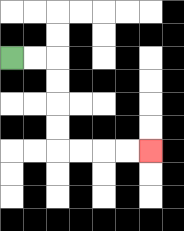{'start': '[0, 2]', 'end': '[6, 6]', 'path_directions': 'R,R,D,D,D,D,R,R,R,R', 'path_coordinates': '[[0, 2], [1, 2], [2, 2], [2, 3], [2, 4], [2, 5], [2, 6], [3, 6], [4, 6], [5, 6], [6, 6]]'}